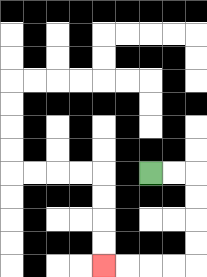{'start': '[6, 7]', 'end': '[4, 11]', 'path_directions': 'R,R,D,D,D,D,L,L,L,L', 'path_coordinates': '[[6, 7], [7, 7], [8, 7], [8, 8], [8, 9], [8, 10], [8, 11], [7, 11], [6, 11], [5, 11], [4, 11]]'}